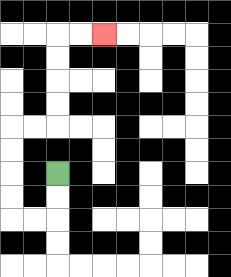{'start': '[2, 7]', 'end': '[4, 1]', 'path_directions': 'D,D,L,L,U,U,U,U,R,R,U,U,U,U,R,R', 'path_coordinates': '[[2, 7], [2, 8], [2, 9], [1, 9], [0, 9], [0, 8], [0, 7], [0, 6], [0, 5], [1, 5], [2, 5], [2, 4], [2, 3], [2, 2], [2, 1], [3, 1], [4, 1]]'}